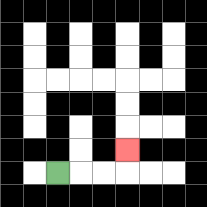{'start': '[2, 7]', 'end': '[5, 6]', 'path_directions': 'R,R,R,U', 'path_coordinates': '[[2, 7], [3, 7], [4, 7], [5, 7], [5, 6]]'}